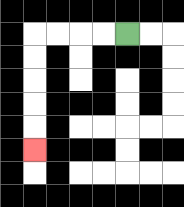{'start': '[5, 1]', 'end': '[1, 6]', 'path_directions': 'L,L,L,L,D,D,D,D,D', 'path_coordinates': '[[5, 1], [4, 1], [3, 1], [2, 1], [1, 1], [1, 2], [1, 3], [1, 4], [1, 5], [1, 6]]'}